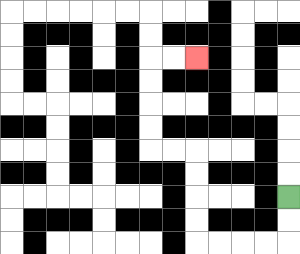{'start': '[12, 8]', 'end': '[8, 2]', 'path_directions': 'D,D,L,L,L,L,U,U,U,U,L,L,U,U,U,U,R,R', 'path_coordinates': '[[12, 8], [12, 9], [12, 10], [11, 10], [10, 10], [9, 10], [8, 10], [8, 9], [8, 8], [8, 7], [8, 6], [7, 6], [6, 6], [6, 5], [6, 4], [6, 3], [6, 2], [7, 2], [8, 2]]'}